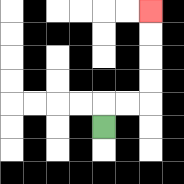{'start': '[4, 5]', 'end': '[6, 0]', 'path_directions': 'U,R,R,U,U,U,U', 'path_coordinates': '[[4, 5], [4, 4], [5, 4], [6, 4], [6, 3], [6, 2], [6, 1], [6, 0]]'}